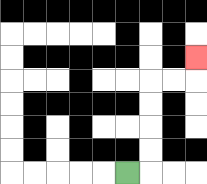{'start': '[5, 7]', 'end': '[8, 2]', 'path_directions': 'R,U,U,U,U,R,R,U', 'path_coordinates': '[[5, 7], [6, 7], [6, 6], [6, 5], [6, 4], [6, 3], [7, 3], [8, 3], [8, 2]]'}